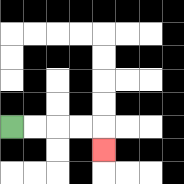{'start': '[0, 5]', 'end': '[4, 6]', 'path_directions': 'R,R,R,R,D', 'path_coordinates': '[[0, 5], [1, 5], [2, 5], [3, 5], [4, 5], [4, 6]]'}